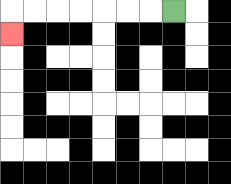{'start': '[7, 0]', 'end': '[0, 1]', 'path_directions': 'L,L,L,L,L,L,L,D', 'path_coordinates': '[[7, 0], [6, 0], [5, 0], [4, 0], [3, 0], [2, 0], [1, 0], [0, 0], [0, 1]]'}